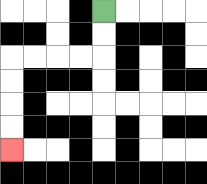{'start': '[4, 0]', 'end': '[0, 6]', 'path_directions': 'D,D,L,L,L,L,D,D,D,D', 'path_coordinates': '[[4, 0], [4, 1], [4, 2], [3, 2], [2, 2], [1, 2], [0, 2], [0, 3], [0, 4], [0, 5], [0, 6]]'}